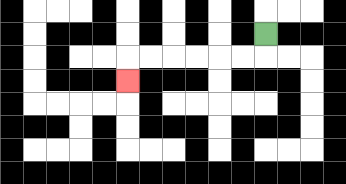{'start': '[11, 1]', 'end': '[5, 3]', 'path_directions': 'D,L,L,L,L,L,L,D', 'path_coordinates': '[[11, 1], [11, 2], [10, 2], [9, 2], [8, 2], [7, 2], [6, 2], [5, 2], [5, 3]]'}